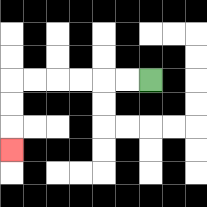{'start': '[6, 3]', 'end': '[0, 6]', 'path_directions': 'L,L,L,L,L,L,D,D,D', 'path_coordinates': '[[6, 3], [5, 3], [4, 3], [3, 3], [2, 3], [1, 3], [0, 3], [0, 4], [0, 5], [0, 6]]'}